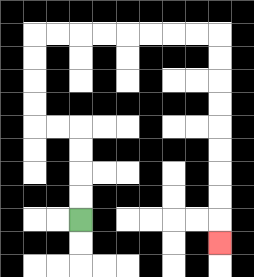{'start': '[3, 9]', 'end': '[9, 10]', 'path_directions': 'U,U,U,U,L,L,U,U,U,U,R,R,R,R,R,R,R,R,D,D,D,D,D,D,D,D,D', 'path_coordinates': '[[3, 9], [3, 8], [3, 7], [3, 6], [3, 5], [2, 5], [1, 5], [1, 4], [1, 3], [1, 2], [1, 1], [2, 1], [3, 1], [4, 1], [5, 1], [6, 1], [7, 1], [8, 1], [9, 1], [9, 2], [9, 3], [9, 4], [9, 5], [9, 6], [9, 7], [9, 8], [9, 9], [9, 10]]'}